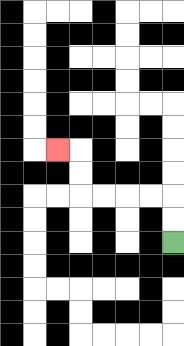{'start': '[7, 10]', 'end': '[2, 6]', 'path_directions': 'U,U,L,L,L,L,U,U,L', 'path_coordinates': '[[7, 10], [7, 9], [7, 8], [6, 8], [5, 8], [4, 8], [3, 8], [3, 7], [3, 6], [2, 6]]'}